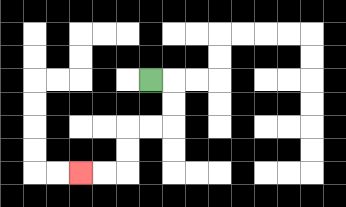{'start': '[6, 3]', 'end': '[3, 7]', 'path_directions': 'R,D,D,L,L,D,D,L,L', 'path_coordinates': '[[6, 3], [7, 3], [7, 4], [7, 5], [6, 5], [5, 5], [5, 6], [5, 7], [4, 7], [3, 7]]'}